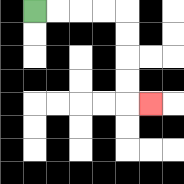{'start': '[1, 0]', 'end': '[6, 4]', 'path_directions': 'R,R,R,R,D,D,D,D,R', 'path_coordinates': '[[1, 0], [2, 0], [3, 0], [4, 0], [5, 0], [5, 1], [5, 2], [5, 3], [5, 4], [6, 4]]'}